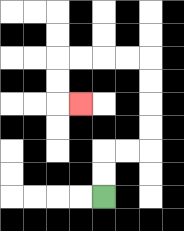{'start': '[4, 8]', 'end': '[3, 4]', 'path_directions': 'U,U,R,R,U,U,U,U,L,L,L,L,D,D,R', 'path_coordinates': '[[4, 8], [4, 7], [4, 6], [5, 6], [6, 6], [6, 5], [6, 4], [6, 3], [6, 2], [5, 2], [4, 2], [3, 2], [2, 2], [2, 3], [2, 4], [3, 4]]'}